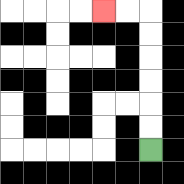{'start': '[6, 6]', 'end': '[4, 0]', 'path_directions': 'U,U,U,U,U,U,L,L', 'path_coordinates': '[[6, 6], [6, 5], [6, 4], [6, 3], [6, 2], [6, 1], [6, 0], [5, 0], [4, 0]]'}